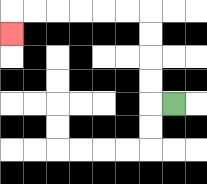{'start': '[7, 4]', 'end': '[0, 1]', 'path_directions': 'L,U,U,U,U,L,L,L,L,L,L,D', 'path_coordinates': '[[7, 4], [6, 4], [6, 3], [6, 2], [6, 1], [6, 0], [5, 0], [4, 0], [3, 0], [2, 0], [1, 0], [0, 0], [0, 1]]'}